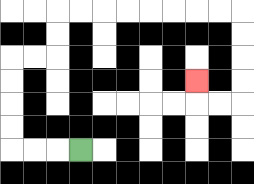{'start': '[3, 6]', 'end': '[8, 3]', 'path_directions': 'L,L,L,U,U,U,U,R,R,U,U,R,R,R,R,R,R,R,R,D,D,D,D,L,L,U', 'path_coordinates': '[[3, 6], [2, 6], [1, 6], [0, 6], [0, 5], [0, 4], [0, 3], [0, 2], [1, 2], [2, 2], [2, 1], [2, 0], [3, 0], [4, 0], [5, 0], [6, 0], [7, 0], [8, 0], [9, 0], [10, 0], [10, 1], [10, 2], [10, 3], [10, 4], [9, 4], [8, 4], [8, 3]]'}